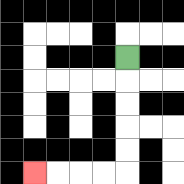{'start': '[5, 2]', 'end': '[1, 7]', 'path_directions': 'D,D,D,D,D,L,L,L,L', 'path_coordinates': '[[5, 2], [5, 3], [5, 4], [5, 5], [5, 6], [5, 7], [4, 7], [3, 7], [2, 7], [1, 7]]'}